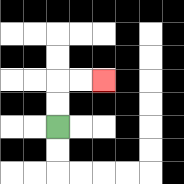{'start': '[2, 5]', 'end': '[4, 3]', 'path_directions': 'U,U,R,R', 'path_coordinates': '[[2, 5], [2, 4], [2, 3], [3, 3], [4, 3]]'}